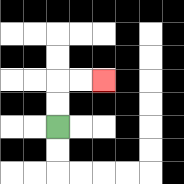{'start': '[2, 5]', 'end': '[4, 3]', 'path_directions': 'U,U,R,R', 'path_coordinates': '[[2, 5], [2, 4], [2, 3], [3, 3], [4, 3]]'}